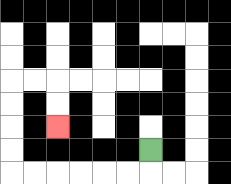{'start': '[6, 6]', 'end': '[2, 5]', 'path_directions': 'D,L,L,L,L,L,L,U,U,U,U,R,R,D,D', 'path_coordinates': '[[6, 6], [6, 7], [5, 7], [4, 7], [3, 7], [2, 7], [1, 7], [0, 7], [0, 6], [0, 5], [0, 4], [0, 3], [1, 3], [2, 3], [2, 4], [2, 5]]'}